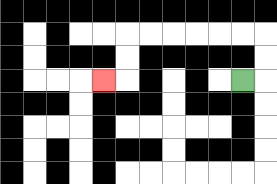{'start': '[10, 3]', 'end': '[4, 3]', 'path_directions': 'R,U,U,L,L,L,L,L,L,D,D,L', 'path_coordinates': '[[10, 3], [11, 3], [11, 2], [11, 1], [10, 1], [9, 1], [8, 1], [7, 1], [6, 1], [5, 1], [5, 2], [5, 3], [4, 3]]'}